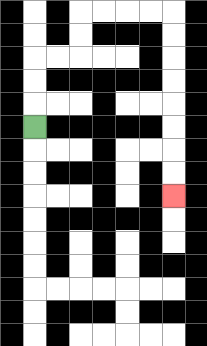{'start': '[1, 5]', 'end': '[7, 8]', 'path_directions': 'U,U,U,R,R,U,U,R,R,R,R,D,D,D,D,D,D,D,D', 'path_coordinates': '[[1, 5], [1, 4], [1, 3], [1, 2], [2, 2], [3, 2], [3, 1], [3, 0], [4, 0], [5, 0], [6, 0], [7, 0], [7, 1], [7, 2], [7, 3], [7, 4], [7, 5], [7, 6], [7, 7], [7, 8]]'}